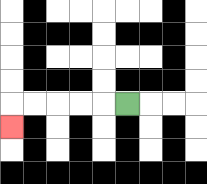{'start': '[5, 4]', 'end': '[0, 5]', 'path_directions': 'L,L,L,L,L,D', 'path_coordinates': '[[5, 4], [4, 4], [3, 4], [2, 4], [1, 4], [0, 4], [0, 5]]'}